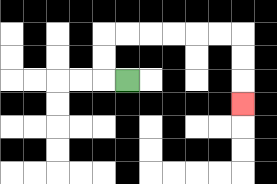{'start': '[5, 3]', 'end': '[10, 4]', 'path_directions': 'L,U,U,R,R,R,R,R,R,D,D,D', 'path_coordinates': '[[5, 3], [4, 3], [4, 2], [4, 1], [5, 1], [6, 1], [7, 1], [8, 1], [9, 1], [10, 1], [10, 2], [10, 3], [10, 4]]'}